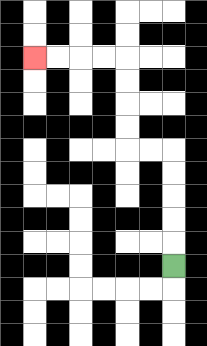{'start': '[7, 11]', 'end': '[1, 2]', 'path_directions': 'U,U,U,U,U,L,L,U,U,U,U,L,L,L,L', 'path_coordinates': '[[7, 11], [7, 10], [7, 9], [7, 8], [7, 7], [7, 6], [6, 6], [5, 6], [5, 5], [5, 4], [5, 3], [5, 2], [4, 2], [3, 2], [2, 2], [1, 2]]'}